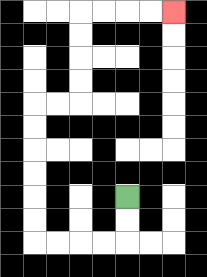{'start': '[5, 8]', 'end': '[7, 0]', 'path_directions': 'D,D,L,L,L,L,U,U,U,U,U,U,R,R,U,U,U,U,R,R,R,R', 'path_coordinates': '[[5, 8], [5, 9], [5, 10], [4, 10], [3, 10], [2, 10], [1, 10], [1, 9], [1, 8], [1, 7], [1, 6], [1, 5], [1, 4], [2, 4], [3, 4], [3, 3], [3, 2], [3, 1], [3, 0], [4, 0], [5, 0], [6, 0], [7, 0]]'}